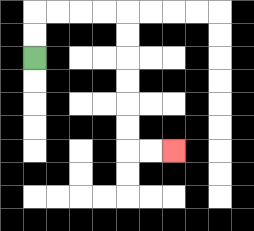{'start': '[1, 2]', 'end': '[7, 6]', 'path_directions': 'U,U,R,R,R,R,D,D,D,D,D,D,R,R', 'path_coordinates': '[[1, 2], [1, 1], [1, 0], [2, 0], [3, 0], [4, 0], [5, 0], [5, 1], [5, 2], [5, 3], [5, 4], [5, 5], [5, 6], [6, 6], [7, 6]]'}